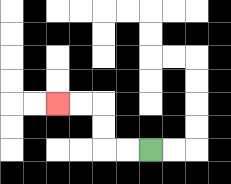{'start': '[6, 6]', 'end': '[2, 4]', 'path_directions': 'L,L,U,U,L,L', 'path_coordinates': '[[6, 6], [5, 6], [4, 6], [4, 5], [4, 4], [3, 4], [2, 4]]'}